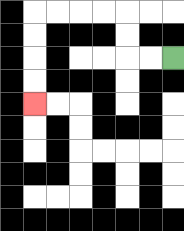{'start': '[7, 2]', 'end': '[1, 4]', 'path_directions': 'L,L,U,U,L,L,L,L,D,D,D,D', 'path_coordinates': '[[7, 2], [6, 2], [5, 2], [5, 1], [5, 0], [4, 0], [3, 0], [2, 0], [1, 0], [1, 1], [1, 2], [1, 3], [1, 4]]'}